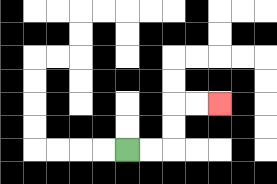{'start': '[5, 6]', 'end': '[9, 4]', 'path_directions': 'R,R,U,U,R,R', 'path_coordinates': '[[5, 6], [6, 6], [7, 6], [7, 5], [7, 4], [8, 4], [9, 4]]'}